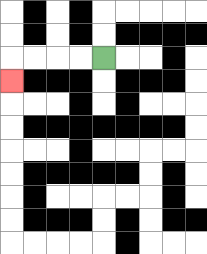{'start': '[4, 2]', 'end': '[0, 3]', 'path_directions': 'L,L,L,L,D', 'path_coordinates': '[[4, 2], [3, 2], [2, 2], [1, 2], [0, 2], [0, 3]]'}